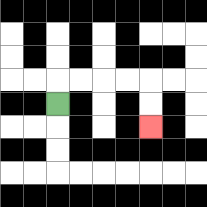{'start': '[2, 4]', 'end': '[6, 5]', 'path_directions': 'U,R,R,R,R,D,D', 'path_coordinates': '[[2, 4], [2, 3], [3, 3], [4, 3], [5, 3], [6, 3], [6, 4], [6, 5]]'}